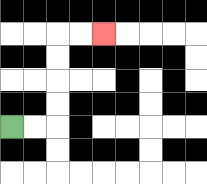{'start': '[0, 5]', 'end': '[4, 1]', 'path_directions': 'R,R,U,U,U,U,R,R', 'path_coordinates': '[[0, 5], [1, 5], [2, 5], [2, 4], [2, 3], [2, 2], [2, 1], [3, 1], [4, 1]]'}